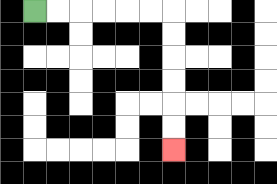{'start': '[1, 0]', 'end': '[7, 6]', 'path_directions': 'R,R,R,R,R,R,D,D,D,D,D,D', 'path_coordinates': '[[1, 0], [2, 0], [3, 0], [4, 0], [5, 0], [6, 0], [7, 0], [7, 1], [7, 2], [7, 3], [7, 4], [7, 5], [7, 6]]'}